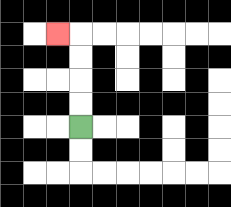{'start': '[3, 5]', 'end': '[2, 1]', 'path_directions': 'U,U,U,U,L', 'path_coordinates': '[[3, 5], [3, 4], [3, 3], [3, 2], [3, 1], [2, 1]]'}